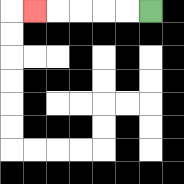{'start': '[6, 0]', 'end': '[1, 0]', 'path_directions': 'L,L,L,L,L', 'path_coordinates': '[[6, 0], [5, 0], [4, 0], [3, 0], [2, 0], [1, 0]]'}